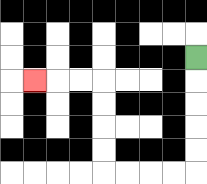{'start': '[8, 2]', 'end': '[1, 3]', 'path_directions': 'D,D,D,D,D,L,L,L,L,U,U,U,U,L,L,L', 'path_coordinates': '[[8, 2], [8, 3], [8, 4], [8, 5], [8, 6], [8, 7], [7, 7], [6, 7], [5, 7], [4, 7], [4, 6], [4, 5], [4, 4], [4, 3], [3, 3], [2, 3], [1, 3]]'}